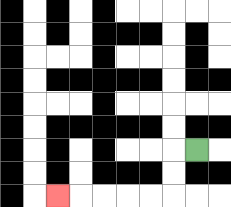{'start': '[8, 6]', 'end': '[2, 8]', 'path_directions': 'L,D,D,L,L,L,L,L', 'path_coordinates': '[[8, 6], [7, 6], [7, 7], [7, 8], [6, 8], [5, 8], [4, 8], [3, 8], [2, 8]]'}